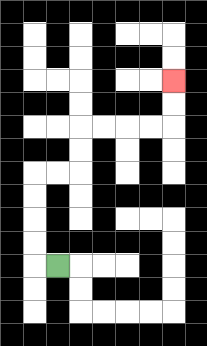{'start': '[2, 11]', 'end': '[7, 3]', 'path_directions': 'L,U,U,U,U,R,R,U,U,R,R,R,R,U,U', 'path_coordinates': '[[2, 11], [1, 11], [1, 10], [1, 9], [1, 8], [1, 7], [2, 7], [3, 7], [3, 6], [3, 5], [4, 5], [5, 5], [6, 5], [7, 5], [7, 4], [7, 3]]'}